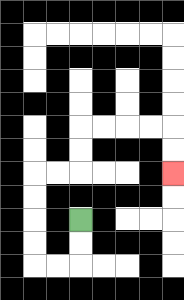{'start': '[3, 9]', 'end': '[7, 7]', 'path_directions': 'D,D,L,L,U,U,U,U,R,R,U,U,R,R,R,R,D,D', 'path_coordinates': '[[3, 9], [3, 10], [3, 11], [2, 11], [1, 11], [1, 10], [1, 9], [1, 8], [1, 7], [2, 7], [3, 7], [3, 6], [3, 5], [4, 5], [5, 5], [6, 5], [7, 5], [7, 6], [7, 7]]'}